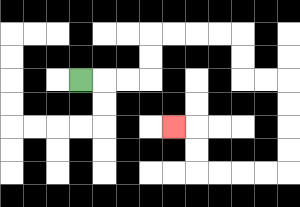{'start': '[3, 3]', 'end': '[7, 5]', 'path_directions': 'R,R,R,U,U,R,R,R,R,D,D,R,R,D,D,D,D,L,L,L,L,U,U,L', 'path_coordinates': '[[3, 3], [4, 3], [5, 3], [6, 3], [6, 2], [6, 1], [7, 1], [8, 1], [9, 1], [10, 1], [10, 2], [10, 3], [11, 3], [12, 3], [12, 4], [12, 5], [12, 6], [12, 7], [11, 7], [10, 7], [9, 7], [8, 7], [8, 6], [8, 5], [7, 5]]'}